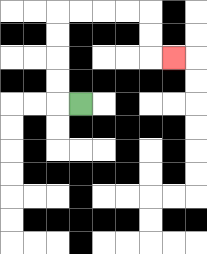{'start': '[3, 4]', 'end': '[7, 2]', 'path_directions': 'L,U,U,U,U,R,R,R,R,D,D,R', 'path_coordinates': '[[3, 4], [2, 4], [2, 3], [2, 2], [2, 1], [2, 0], [3, 0], [4, 0], [5, 0], [6, 0], [6, 1], [6, 2], [7, 2]]'}